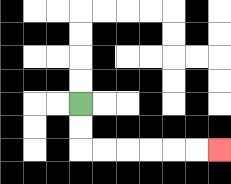{'start': '[3, 4]', 'end': '[9, 6]', 'path_directions': 'D,D,R,R,R,R,R,R', 'path_coordinates': '[[3, 4], [3, 5], [3, 6], [4, 6], [5, 6], [6, 6], [7, 6], [8, 6], [9, 6]]'}